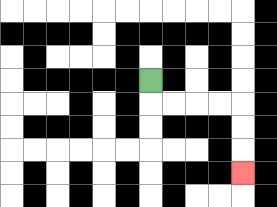{'start': '[6, 3]', 'end': '[10, 7]', 'path_directions': 'D,R,R,R,R,D,D,D', 'path_coordinates': '[[6, 3], [6, 4], [7, 4], [8, 4], [9, 4], [10, 4], [10, 5], [10, 6], [10, 7]]'}